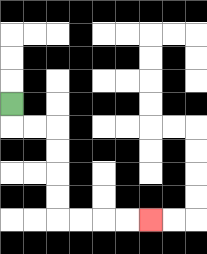{'start': '[0, 4]', 'end': '[6, 9]', 'path_directions': 'D,R,R,D,D,D,D,R,R,R,R', 'path_coordinates': '[[0, 4], [0, 5], [1, 5], [2, 5], [2, 6], [2, 7], [2, 8], [2, 9], [3, 9], [4, 9], [5, 9], [6, 9]]'}